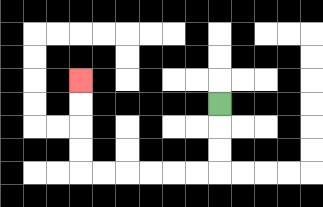{'start': '[9, 4]', 'end': '[3, 3]', 'path_directions': 'D,D,D,L,L,L,L,L,L,U,U,U,U', 'path_coordinates': '[[9, 4], [9, 5], [9, 6], [9, 7], [8, 7], [7, 7], [6, 7], [5, 7], [4, 7], [3, 7], [3, 6], [3, 5], [3, 4], [3, 3]]'}